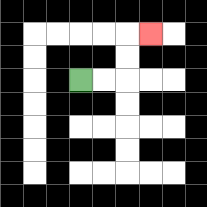{'start': '[3, 3]', 'end': '[6, 1]', 'path_directions': 'R,R,U,U,R', 'path_coordinates': '[[3, 3], [4, 3], [5, 3], [5, 2], [5, 1], [6, 1]]'}